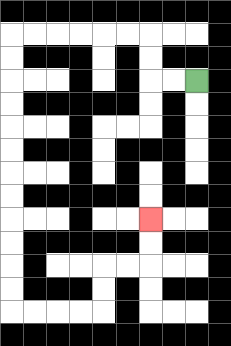{'start': '[8, 3]', 'end': '[6, 9]', 'path_directions': 'L,L,U,U,L,L,L,L,L,L,D,D,D,D,D,D,D,D,D,D,D,D,R,R,R,R,U,U,R,R,U,U', 'path_coordinates': '[[8, 3], [7, 3], [6, 3], [6, 2], [6, 1], [5, 1], [4, 1], [3, 1], [2, 1], [1, 1], [0, 1], [0, 2], [0, 3], [0, 4], [0, 5], [0, 6], [0, 7], [0, 8], [0, 9], [0, 10], [0, 11], [0, 12], [0, 13], [1, 13], [2, 13], [3, 13], [4, 13], [4, 12], [4, 11], [5, 11], [6, 11], [6, 10], [6, 9]]'}